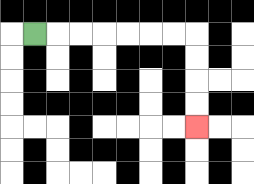{'start': '[1, 1]', 'end': '[8, 5]', 'path_directions': 'R,R,R,R,R,R,R,D,D,D,D', 'path_coordinates': '[[1, 1], [2, 1], [3, 1], [4, 1], [5, 1], [6, 1], [7, 1], [8, 1], [8, 2], [8, 3], [8, 4], [8, 5]]'}